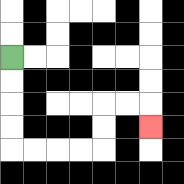{'start': '[0, 2]', 'end': '[6, 5]', 'path_directions': 'D,D,D,D,R,R,R,R,U,U,R,R,D', 'path_coordinates': '[[0, 2], [0, 3], [0, 4], [0, 5], [0, 6], [1, 6], [2, 6], [3, 6], [4, 6], [4, 5], [4, 4], [5, 4], [6, 4], [6, 5]]'}